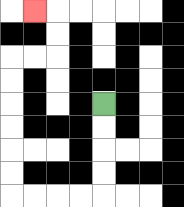{'start': '[4, 4]', 'end': '[1, 0]', 'path_directions': 'D,D,D,D,L,L,L,L,U,U,U,U,U,U,R,R,U,U,L', 'path_coordinates': '[[4, 4], [4, 5], [4, 6], [4, 7], [4, 8], [3, 8], [2, 8], [1, 8], [0, 8], [0, 7], [0, 6], [0, 5], [0, 4], [0, 3], [0, 2], [1, 2], [2, 2], [2, 1], [2, 0], [1, 0]]'}